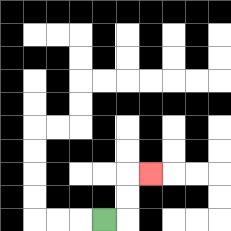{'start': '[4, 9]', 'end': '[6, 7]', 'path_directions': 'R,U,U,R', 'path_coordinates': '[[4, 9], [5, 9], [5, 8], [5, 7], [6, 7]]'}